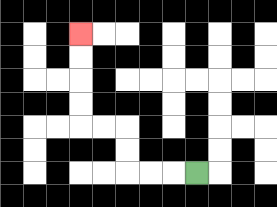{'start': '[8, 7]', 'end': '[3, 1]', 'path_directions': 'L,L,L,U,U,L,L,U,U,U,U', 'path_coordinates': '[[8, 7], [7, 7], [6, 7], [5, 7], [5, 6], [5, 5], [4, 5], [3, 5], [3, 4], [3, 3], [3, 2], [3, 1]]'}